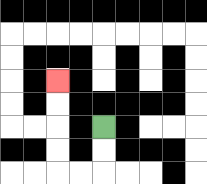{'start': '[4, 5]', 'end': '[2, 3]', 'path_directions': 'D,D,L,L,U,U,U,U', 'path_coordinates': '[[4, 5], [4, 6], [4, 7], [3, 7], [2, 7], [2, 6], [2, 5], [2, 4], [2, 3]]'}